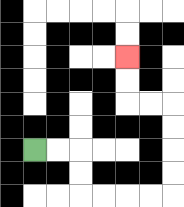{'start': '[1, 6]', 'end': '[5, 2]', 'path_directions': 'R,R,D,D,R,R,R,R,U,U,U,U,L,L,U,U', 'path_coordinates': '[[1, 6], [2, 6], [3, 6], [3, 7], [3, 8], [4, 8], [5, 8], [6, 8], [7, 8], [7, 7], [7, 6], [7, 5], [7, 4], [6, 4], [5, 4], [5, 3], [5, 2]]'}